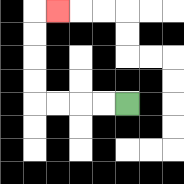{'start': '[5, 4]', 'end': '[2, 0]', 'path_directions': 'L,L,L,L,U,U,U,U,R', 'path_coordinates': '[[5, 4], [4, 4], [3, 4], [2, 4], [1, 4], [1, 3], [1, 2], [1, 1], [1, 0], [2, 0]]'}